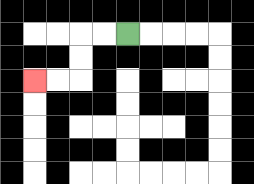{'start': '[5, 1]', 'end': '[1, 3]', 'path_directions': 'L,L,D,D,L,L', 'path_coordinates': '[[5, 1], [4, 1], [3, 1], [3, 2], [3, 3], [2, 3], [1, 3]]'}